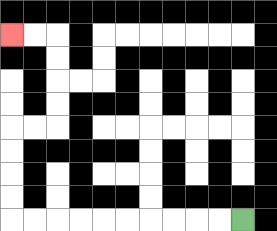{'start': '[10, 9]', 'end': '[0, 1]', 'path_directions': 'L,L,L,L,L,L,L,L,L,L,U,U,U,U,R,R,U,U,U,U,L,L', 'path_coordinates': '[[10, 9], [9, 9], [8, 9], [7, 9], [6, 9], [5, 9], [4, 9], [3, 9], [2, 9], [1, 9], [0, 9], [0, 8], [0, 7], [0, 6], [0, 5], [1, 5], [2, 5], [2, 4], [2, 3], [2, 2], [2, 1], [1, 1], [0, 1]]'}